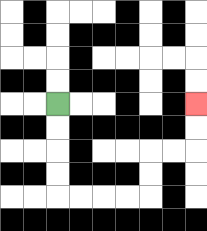{'start': '[2, 4]', 'end': '[8, 4]', 'path_directions': 'D,D,D,D,R,R,R,R,U,U,R,R,U,U', 'path_coordinates': '[[2, 4], [2, 5], [2, 6], [2, 7], [2, 8], [3, 8], [4, 8], [5, 8], [6, 8], [6, 7], [6, 6], [7, 6], [8, 6], [8, 5], [8, 4]]'}